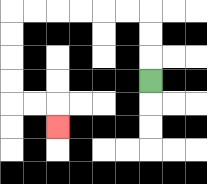{'start': '[6, 3]', 'end': '[2, 5]', 'path_directions': 'U,U,U,L,L,L,L,L,L,D,D,D,D,R,R,D', 'path_coordinates': '[[6, 3], [6, 2], [6, 1], [6, 0], [5, 0], [4, 0], [3, 0], [2, 0], [1, 0], [0, 0], [0, 1], [0, 2], [0, 3], [0, 4], [1, 4], [2, 4], [2, 5]]'}